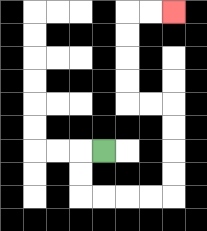{'start': '[4, 6]', 'end': '[7, 0]', 'path_directions': 'L,D,D,R,R,R,R,U,U,U,U,L,L,U,U,U,U,R,R', 'path_coordinates': '[[4, 6], [3, 6], [3, 7], [3, 8], [4, 8], [5, 8], [6, 8], [7, 8], [7, 7], [7, 6], [7, 5], [7, 4], [6, 4], [5, 4], [5, 3], [5, 2], [5, 1], [5, 0], [6, 0], [7, 0]]'}